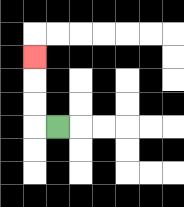{'start': '[2, 5]', 'end': '[1, 2]', 'path_directions': 'L,U,U,U', 'path_coordinates': '[[2, 5], [1, 5], [1, 4], [1, 3], [1, 2]]'}